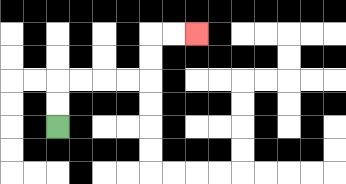{'start': '[2, 5]', 'end': '[8, 1]', 'path_directions': 'U,U,R,R,R,R,U,U,R,R', 'path_coordinates': '[[2, 5], [2, 4], [2, 3], [3, 3], [4, 3], [5, 3], [6, 3], [6, 2], [6, 1], [7, 1], [8, 1]]'}